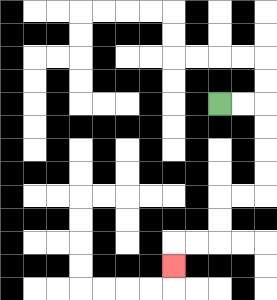{'start': '[9, 4]', 'end': '[7, 11]', 'path_directions': 'R,R,D,D,D,D,L,L,D,D,L,L,D', 'path_coordinates': '[[9, 4], [10, 4], [11, 4], [11, 5], [11, 6], [11, 7], [11, 8], [10, 8], [9, 8], [9, 9], [9, 10], [8, 10], [7, 10], [7, 11]]'}